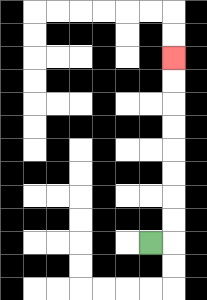{'start': '[6, 10]', 'end': '[7, 2]', 'path_directions': 'R,U,U,U,U,U,U,U,U', 'path_coordinates': '[[6, 10], [7, 10], [7, 9], [7, 8], [7, 7], [7, 6], [7, 5], [7, 4], [7, 3], [7, 2]]'}